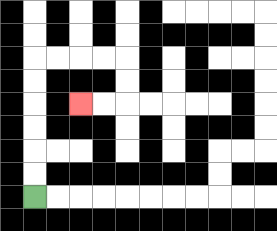{'start': '[1, 8]', 'end': '[3, 4]', 'path_directions': 'U,U,U,U,U,U,R,R,R,R,D,D,L,L', 'path_coordinates': '[[1, 8], [1, 7], [1, 6], [1, 5], [1, 4], [1, 3], [1, 2], [2, 2], [3, 2], [4, 2], [5, 2], [5, 3], [5, 4], [4, 4], [3, 4]]'}